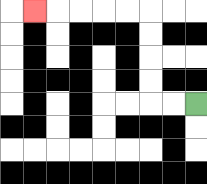{'start': '[8, 4]', 'end': '[1, 0]', 'path_directions': 'L,L,U,U,U,U,L,L,L,L,L', 'path_coordinates': '[[8, 4], [7, 4], [6, 4], [6, 3], [6, 2], [6, 1], [6, 0], [5, 0], [4, 0], [3, 0], [2, 0], [1, 0]]'}